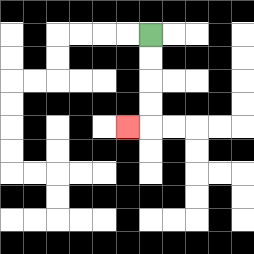{'start': '[6, 1]', 'end': '[5, 5]', 'path_directions': 'D,D,D,D,L', 'path_coordinates': '[[6, 1], [6, 2], [6, 3], [6, 4], [6, 5], [5, 5]]'}